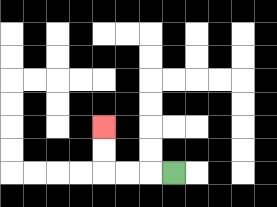{'start': '[7, 7]', 'end': '[4, 5]', 'path_directions': 'L,L,L,U,U', 'path_coordinates': '[[7, 7], [6, 7], [5, 7], [4, 7], [4, 6], [4, 5]]'}